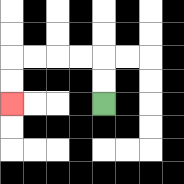{'start': '[4, 4]', 'end': '[0, 4]', 'path_directions': 'U,U,L,L,L,L,D,D', 'path_coordinates': '[[4, 4], [4, 3], [4, 2], [3, 2], [2, 2], [1, 2], [0, 2], [0, 3], [0, 4]]'}